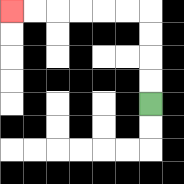{'start': '[6, 4]', 'end': '[0, 0]', 'path_directions': 'U,U,U,U,L,L,L,L,L,L', 'path_coordinates': '[[6, 4], [6, 3], [6, 2], [6, 1], [6, 0], [5, 0], [4, 0], [3, 0], [2, 0], [1, 0], [0, 0]]'}